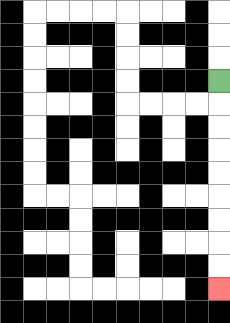{'start': '[9, 3]', 'end': '[9, 12]', 'path_directions': 'D,D,D,D,D,D,D,D,D', 'path_coordinates': '[[9, 3], [9, 4], [9, 5], [9, 6], [9, 7], [9, 8], [9, 9], [9, 10], [9, 11], [9, 12]]'}